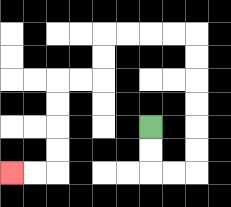{'start': '[6, 5]', 'end': '[0, 7]', 'path_directions': 'D,D,R,R,U,U,U,U,U,U,L,L,L,L,D,D,L,L,D,D,D,D,L,L', 'path_coordinates': '[[6, 5], [6, 6], [6, 7], [7, 7], [8, 7], [8, 6], [8, 5], [8, 4], [8, 3], [8, 2], [8, 1], [7, 1], [6, 1], [5, 1], [4, 1], [4, 2], [4, 3], [3, 3], [2, 3], [2, 4], [2, 5], [2, 6], [2, 7], [1, 7], [0, 7]]'}